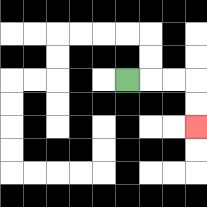{'start': '[5, 3]', 'end': '[8, 5]', 'path_directions': 'R,R,R,D,D', 'path_coordinates': '[[5, 3], [6, 3], [7, 3], [8, 3], [8, 4], [8, 5]]'}